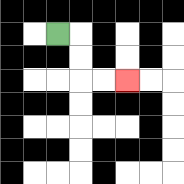{'start': '[2, 1]', 'end': '[5, 3]', 'path_directions': 'R,D,D,R,R', 'path_coordinates': '[[2, 1], [3, 1], [3, 2], [3, 3], [4, 3], [5, 3]]'}